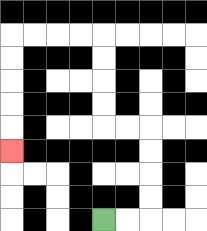{'start': '[4, 9]', 'end': '[0, 6]', 'path_directions': 'R,R,U,U,U,U,L,L,U,U,U,U,L,L,L,L,D,D,D,D,D', 'path_coordinates': '[[4, 9], [5, 9], [6, 9], [6, 8], [6, 7], [6, 6], [6, 5], [5, 5], [4, 5], [4, 4], [4, 3], [4, 2], [4, 1], [3, 1], [2, 1], [1, 1], [0, 1], [0, 2], [0, 3], [0, 4], [0, 5], [0, 6]]'}